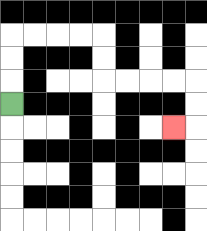{'start': '[0, 4]', 'end': '[7, 5]', 'path_directions': 'U,U,U,R,R,R,R,D,D,R,R,R,R,D,D,L', 'path_coordinates': '[[0, 4], [0, 3], [0, 2], [0, 1], [1, 1], [2, 1], [3, 1], [4, 1], [4, 2], [4, 3], [5, 3], [6, 3], [7, 3], [8, 3], [8, 4], [8, 5], [7, 5]]'}